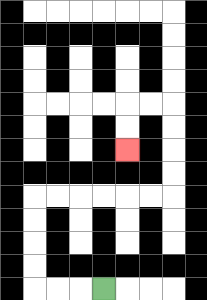{'start': '[4, 12]', 'end': '[5, 6]', 'path_directions': 'L,L,L,U,U,U,U,R,R,R,R,R,R,U,U,U,U,L,L,D,D', 'path_coordinates': '[[4, 12], [3, 12], [2, 12], [1, 12], [1, 11], [1, 10], [1, 9], [1, 8], [2, 8], [3, 8], [4, 8], [5, 8], [6, 8], [7, 8], [7, 7], [7, 6], [7, 5], [7, 4], [6, 4], [5, 4], [5, 5], [5, 6]]'}